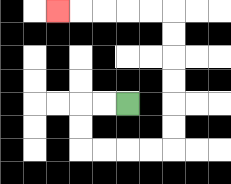{'start': '[5, 4]', 'end': '[2, 0]', 'path_directions': 'L,L,D,D,R,R,R,R,U,U,U,U,U,U,L,L,L,L,L', 'path_coordinates': '[[5, 4], [4, 4], [3, 4], [3, 5], [3, 6], [4, 6], [5, 6], [6, 6], [7, 6], [7, 5], [7, 4], [7, 3], [7, 2], [7, 1], [7, 0], [6, 0], [5, 0], [4, 0], [3, 0], [2, 0]]'}